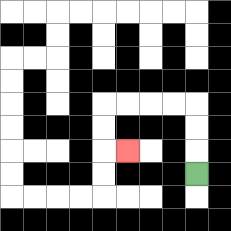{'start': '[8, 7]', 'end': '[5, 6]', 'path_directions': 'U,U,U,L,L,L,L,D,D,R', 'path_coordinates': '[[8, 7], [8, 6], [8, 5], [8, 4], [7, 4], [6, 4], [5, 4], [4, 4], [4, 5], [4, 6], [5, 6]]'}